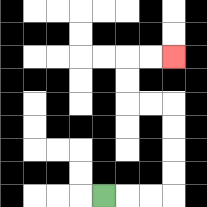{'start': '[4, 8]', 'end': '[7, 2]', 'path_directions': 'R,R,R,U,U,U,U,L,L,U,U,R,R', 'path_coordinates': '[[4, 8], [5, 8], [6, 8], [7, 8], [7, 7], [7, 6], [7, 5], [7, 4], [6, 4], [5, 4], [5, 3], [5, 2], [6, 2], [7, 2]]'}